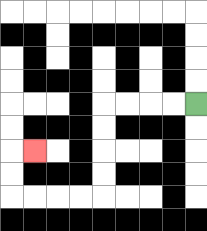{'start': '[8, 4]', 'end': '[1, 6]', 'path_directions': 'L,L,L,L,D,D,D,D,L,L,L,L,U,U,R', 'path_coordinates': '[[8, 4], [7, 4], [6, 4], [5, 4], [4, 4], [4, 5], [4, 6], [4, 7], [4, 8], [3, 8], [2, 8], [1, 8], [0, 8], [0, 7], [0, 6], [1, 6]]'}